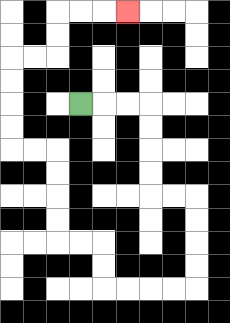{'start': '[3, 4]', 'end': '[5, 0]', 'path_directions': 'R,R,R,D,D,D,D,R,R,D,D,D,D,L,L,L,L,U,U,L,L,U,U,U,U,L,L,U,U,U,U,R,R,U,U,R,R,R', 'path_coordinates': '[[3, 4], [4, 4], [5, 4], [6, 4], [6, 5], [6, 6], [6, 7], [6, 8], [7, 8], [8, 8], [8, 9], [8, 10], [8, 11], [8, 12], [7, 12], [6, 12], [5, 12], [4, 12], [4, 11], [4, 10], [3, 10], [2, 10], [2, 9], [2, 8], [2, 7], [2, 6], [1, 6], [0, 6], [0, 5], [0, 4], [0, 3], [0, 2], [1, 2], [2, 2], [2, 1], [2, 0], [3, 0], [4, 0], [5, 0]]'}